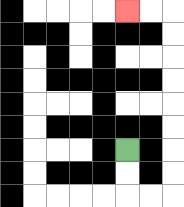{'start': '[5, 6]', 'end': '[5, 0]', 'path_directions': 'D,D,R,R,U,U,U,U,U,U,U,U,L,L', 'path_coordinates': '[[5, 6], [5, 7], [5, 8], [6, 8], [7, 8], [7, 7], [7, 6], [7, 5], [7, 4], [7, 3], [7, 2], [7, 1], [7, 0], [6, 0], [5, 0]]'}